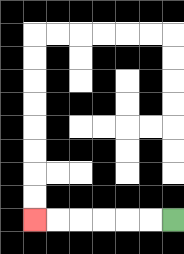{'start': '[7, 9]', 'end': '[1, 9]', 'path_directions': 'L,L,L,L,L,L', 'path_coordinates': '[[7, 9], [6, 9], [5, 9], [4, 9], [3, 9], [2, 9], [1, 9]]'}